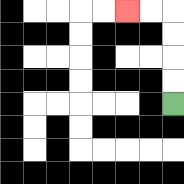{'start': '[7, 4]', 'end': '[5, 0]', 'path_directions': 'U,U,U,U,L,L', 'path_coordinates': '[[7, 4], [7, 3], [7, 2], [7, 1], [7, 0], [6, 0], [5, 0]]'}